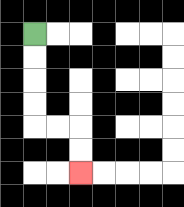{'start': '[1, 1]', 'end': '[3, 7]', 'path_directions': 'D,D,D,D,R,R,D,D', 'path_coordinates': '[[1, 1], [1, 2], [1, 3], [1, 4], [1, 5], [2, 5], [3, 5], [3, 6], [3, 7]]'}